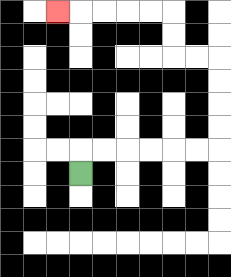{'start': '[3, 7]', 'end': '[2, 0]', 'path_directions': 'U,R,R,R,R,R,R,U,U,U,U,L,L,U,U,L,L,L,L,L', 'path_coordinates': '[[3, 7], [3, 6], [4, 6], [5, 6], [6, 6], [7, 6], [8, 6], [9, 6], [9, 5], [9, 4], [9, 3], [9, 2], [8, 2], [7, 2], [7, 1], [7, 0], [6, 0], [5, 0], [4, 0], [3, 0], [2, 0]]'}